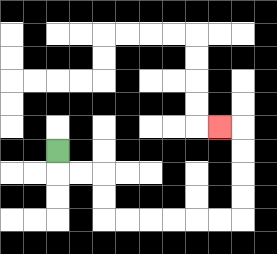{'start': '[2, 6]', 'end': '[9, 5]', 'path_directions': 'D,R,R,D,D,R,R,R,R,R,R,U,U,U,U,L', 'path_coordinates': '[[2, 6], [2, 7], [3, 7], [4, 7], [4, 8], [4, 9], [5, 9], [6, 9], [7, 9], [8, 9], [9, 9], [10, 9], [10, 8], [10, 7], [10, 6], [10, 5], [9, 5]]'}